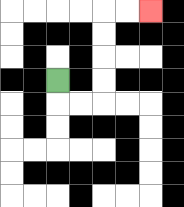{'start': '[2, 3]', 'end': '[6, 0]', 'path_directions': 'D,R,R,U,U,U,U,R,R', 'path_coordinates': '[[2, 3], [2, 4], [3, 4], [4, 4], [4, 3], [4, 2], [4, 1], [4, 0], [5, 0], [6, 0]]'}